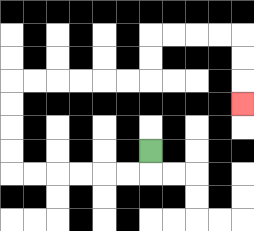{'start': '[6, 6]', 'end': '[10, 4]', 'path_directions': 'D,L,L,L,L,L,L,U,U,U,U,R,R,R,R,R,R,U,U,R,R,R,R,D,D,D', 'path_coordinates': '[[6, 6], [6, 7], [5, 7], [4, 7], [3, 7], [2, 7], [1, 7], [0, 7], [0, 6], [0, 5], [0, 4], [0, 3], [1, 3], [2, 3], [3, 3], [4, 3], [5, 3], [6, 3], [6, 2], [6, 1], [7, 1], [8, 1], [9, 1], [10, 1], [10, 2], [10, 3], [10, 4]]'}